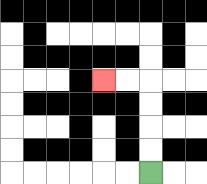{'start': '[6, 7]', 'end': '[4, 3]', 'path_directions': 'U,U,U,U,L,L', 'path_coordinates': '[[6, 7], [6, 6], [6, 5], [6, 4], [6, 3], [5, 3], [4, 3]]'}